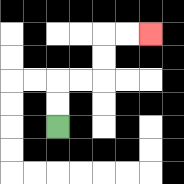{'start': '[2, 5]', 'end': '[6, 1]', 'path_directions': 'U,U,R,R,U,U,R,R', 'path_coordinates': '[[2, 5], [2, 4], [2, 3], [3, 3], [4, 3], [4, 2], [4, 1], [5, 1], [6, 1]]'}